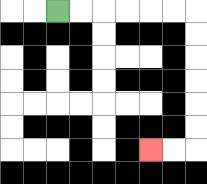{'start': '[2, 0]', 'end': '[6, 6]', 'path_directions': 'R,R,R,R,R,R,D,D,D,D,D,D,L,L', 'path_coordinates': '[[2, 0], [3, 0], [4, 0], [5, 0], [6, 0], [7, 0], [8, 0], [8, 1], [8, 2], [8, 3], [8, 4], [8, 5], [8, 6], [7, 6], [6, 6]]'}